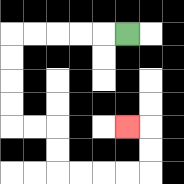{'start': '[5, 1]', 'end': '[5, 5]', 'path_directions': 'L,L,L,L,L,D,D,D,D,R,R,D,D,R,R,R,R,U,U,L', 'path_coordinates': '[[5, 1], [4, 1], [3, 1], [2, 1], [1, 1], [0, 1], [0, 2], [0, 3], [0, 4], [0, 5], [1, 5], [2, 5], [2, 6], [2, 7], [3, 7], [4, 7], [5, 7], [6, 7], [6, 6], [6, 5], [5, 5]]'}